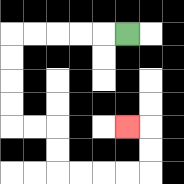{'start': '[5, 1]', 'end': '[5, 5]', 'path_directions': 'L,L,L,L,L,D,D,D,D,R,R,D,D,R,R,R,R,U,U,L', 'path_coordinates': '[[5, 1], [4, 1], [3, 1], [2, 1], [1, 1], [0, 1], [0, 2], [0, 3], [0, 4], [0, 5], [1, 5], [2, 5], [2, 6], [2, 7], [3, 7], [4, 7], [5, 7], [6, 7], [6, 6], [6, 5], [5, 5]]'}